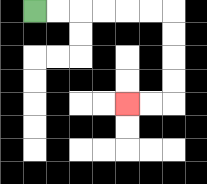{'start': '[1, 0]', 'end': '[5, 4]', 'path_directions': 'R,R,R,R,R,R,D,D,D,D,L,L', 'path_coordinates': '[[1, 0], [2, 0], [3, 0], [4, 0], [5, 0], [6, 0], [7, 0], [7, 1], [7, 2], [7, 3], [7, 4], [6, 4], [5, 4]]'}